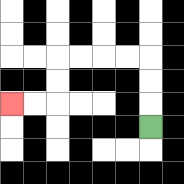{'start': '[6, 5]', 'end': '[0, 4]', 'path_directions': 'U,U,U,L,L,L,L,D,D,L,L', 'path_coordinates': '[[6, 5], [6, 4], [6, 3], [6, 2], [5, 2], [4, 2], [3, 2], [2, 2], [2, 3], [2, 4], [1, 4], [0, 4]]'}